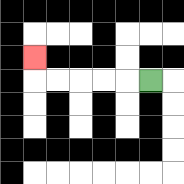{'start': '[6, 3]', 'end': '[1, 2]', 'path_directions': 'L,L,L,L,L,U', 'path_coordinates': '[[6, 3], [5, 3], [4, 3], [3, 3], [2, 3], [1, 3], [1, 2]]'}